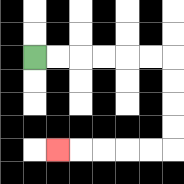{'start': '[1, 2]', 'end': '[2, 6]', 'path_directions': 'R,R,R,R,R,R,D,D,D,D,L,L,L,L,L', 'path_coordinates': '[[1, 2], [2, 2], [3, 2], [4, 2], [5, 2], [6, 2], [7, 2], [7, 3], [7, 4], [7, 5], [7, 6], [6, 6], [5, 6], [4, 6], [3, 6], [2, 6]]'}